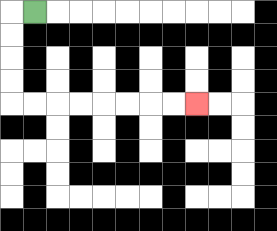{'start': '[1, 0]', 'end': '[8, 4]', 'path_directions': 'L,D,D,D,D,R,R,R,R,R,R,R,R', 'path_coordinates': '[[1, 0], [0, 0], [0, 1], [0, 2], [0, 3], [0, 4], [1, 4], [2, 4], [3, 4], [4, 4], [5, 4], [6, 4], [7, 4], [8, 4]]'}